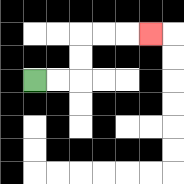{'start': '[1, 3]', 'end': '[6, 1]', 'path_directions': 'R,R,U,U,R,R,R', 'path_coordinates': '[[1, 3], [2, 3], [3, 3], [3, 2], [3, 1], [4, 1], [5, 1], [6, 1]]'}